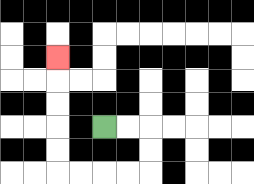{'start': '[4, 5]', 'end': '[2, 2]', 'path_directions': 'R,R,D,D,L,L,L,L,U,U,U,U,U', 'path_coordinates': '[[4, 5], [5, 5], [6, 5], [6, 6], [6, 7], [5, 7], [4, 7], [3, 7], [2, 7], [2, 6], [2, 5], [2, 4], [2, 3], [2, 2]]'}